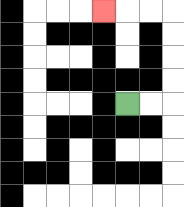{'start': '[5, 4]', 'end': '[4, 0]', 'path_directions': 'R,R,U,U,U,U,L,L,L', 'path_coordinates': '[[5, 4], [6, 4], [7, 4], [7, 3], [7, 2], [7, 1], [7, 0], [6, 0], [5, 0], [4, 0]]'}